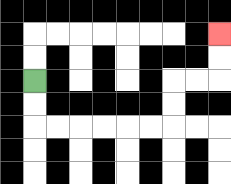{'start': '[1, 3]', 'end': '[9, 1]', 'path_directions': 'D,D,R,R,R,R,R,R,U,U,R,R,U,U', 'path_coordinates': '[[1, 3], [1, 4], [1, 5], [2, 5], [3, 5], [4, 5], [5, 5], [6, 5], [7, 5], [7, 4], [7, 3], [8, 3], [9, 3], [9, 2], [9, 1]]'}